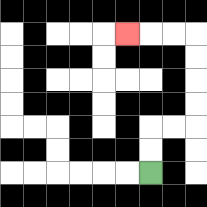{'start': '[6, 7]', 'end': '[5, 1]', 'path_directions': 'U,U,R,R,U,U,U,U,L,L,L', 'path_coordinates': '[[6, 7], [6, 6], [6, 5], [7, 5], [8, 5], [8, 4], [8, 3], [8, 2], [8, 1], [7, 1], [6, 1], [5, 1]]'}